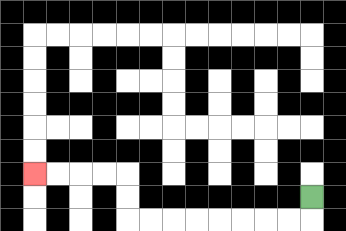{'start': '[13, 8]', 'end': '[1, 7]', 'path_directions': 'D,L,L,L,L,L,L,L,L,U,U,L,L,L,L', 'path_coordinates': '[[13, 8], [13, 9], [12, 9], [11, 9], [10, 9], [9, 9], [8, 9], [7, 9], [6, 9], [5, 9], [5, 8], [5, 7], [4, 7], [3, 7], [2, 7], [1, 7]]'}